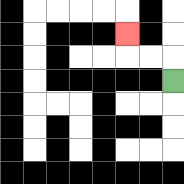{'start': '[7, 3]', 'end': '[5, 1]', 'path_directions': 'U,L,L,U', 'path_coordinates': '[[7, 3], [7, 2], [6, 2], [5, 2], [5, 1]]'}